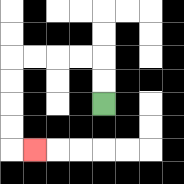{'start': '[4, 4]', 'end': '[1, 6]', 'path_directions': 'U,U,L,L,L,L,D,D,D,D,R', 'path_coordinates': '[[4, 4], [4, 3], [4, 2], [3, 2], [2, 2], [1, 2], [0, 2], [0, 3], [0, 4], [0, 5], [0, 6], [1, 6]]'}